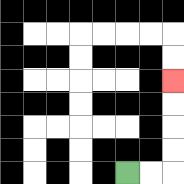{'start': '[5, 7]', 'end': '[7, 3]', 'path_directions': 'R,R,U,U,U,U', 'path_coordinates': '[[5, 7], [6, 7], [7, 7], [7, 6], [7, 5], [7, 4], [7, 3]]'}